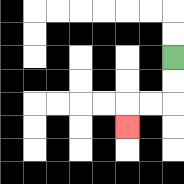{'start': '[7, 2]', 'end': '[5, 5]', 'path_directions': 'D,D,L,L,D', 'path_coordinates': '[[7, 2], [7, 3], [7, 4], [6, 4], [5, 4], [5, 5]]'}